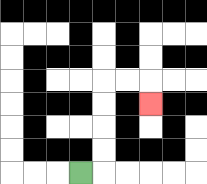{'start': '[3, 7]', 'end': '[6, 4]', 'path_directions': 'R,U,U,U,U,R,R,D', 'path_coordinates': '[[3, 7], [4, 7], [4, 6], [4, 5], [4, 4], [4, 3], [5, 3], [6, 3], [6, 4]]'}